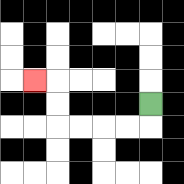{'start': '[6, 4]', 'end': '[1, 3]', 'path_directions': 'D,L,L,L,L,U,U,L', 'path_coordinates': '[[6, 4], [6, 5], [5, 5], [4, 5], [3, 5], [2, 5], [2, 4], [2, 3], [1, 3]]'}